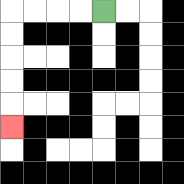{'start': '[4, 0]', 'end': '[0, 5]', 'path_directions': 'L,L,L,L,D,D,D,D,D', 'path_coordinates': '[[4, 0], [3, 0], [2, 0], [1, 0], [0, 0], [0, 1], [0, 2], [0, 3], [0, 4], [0, 5]]'}